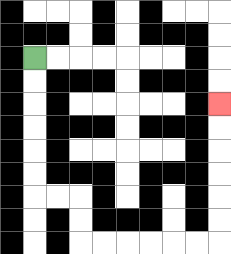{'start': '[1, 2]', 'end': '[9, 4]', 'path_directions': 'D,D,D,D,D,D,R,R,D,D,R,R,R,R,R,R,U,U,U,U,U,U', 'path_coordinates': '[[1, 2], [1, 3], [1, 4], [1, 5], [1, 6], [1, 7], [1, 8], [2, 8], [3, 8], [3, 9], [3, 10], [4, 10], [5, 10], [6, 10], [7, 10], [8, 10], [9, 10], [9, 9], [9, 8], [9, 7], [9, 6], [9, 5], [9, 4]]'}